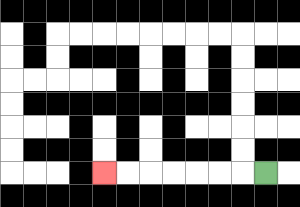{'start': '[11, 7]', 'end': '[4, 7]', 'path_directions': 'L,L,L,L,L,L,L', 'path_coordinates': '[[11, 7], [10, 7], [9, 7], [8, 7], [7, 7], [6, 7], [5, 7], [4, 7]]'}